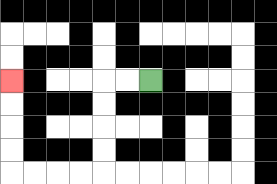{'start': '[6, 3]', 'end': '[0, 3]', 'path_directions': 'L,L,D,D,D,D,L,L,L,L,U,U,U,U', 'path_coordinates': '[[6, 3], [5, 3], [4, 3], [4, 4], [4, 5], [4, 6], [4, 7], [3, 7], [2, 7], [1, 7], [0, 7], [0, 6], [0, 5], [0, 4], [0, 3]]'}